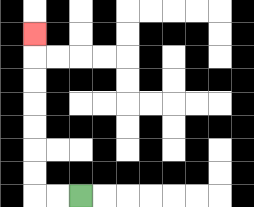{'start': '[3, 8]', 'end': '[1, 1]', 'path_directions': 'L,L,U,U,U,U,U,U,U', 'path_coordinates': '[[3, 8], [2, 8], [1, 8], [1, 7], [1, 6], [1, 5], [1, 4], [1, 3], [1, 2], [1, 1]]'}